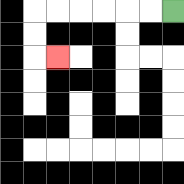{'start': '[7, 0]', 'end': '[2, 2]', 'path_directions': 'L,L,L,L,L,L,D,D,R', 'path_coordinates': '[[7, 0], [6, 0], [5, 0], [4, 0], [3, 0], [2, 0], [1, 0], [1, 1], [1, 2], [2, 2]]'}